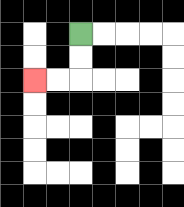{'start': '[3, 1]', 'end': '[1, 3]', 'path_directions': 'D,D,L,L', 'path_coordinates': '[[3, 1], [3, 2], [3, 3], [2, 3], [1, 3]]'}